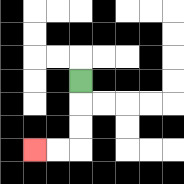{'start': '[3, 3]', 'end': '[1, 6]', 'path_directions': 'D,D,D,L,L', 'path_coordinates': '[[3, 3], [3, 4], [3, 5], [3, 6], [2, 6], [1, 6]]'}